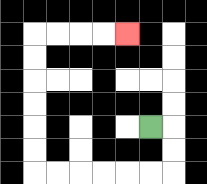{'start': '[6, 5]', 'end': '[5, 1]', 'path_directions': 'R,D,D,L,L,L,L,L,L,U,U,U,U,U,U,R,R,R,R', 'path_coordinates': '[[6, 5], [7, 5], [7, 6], [7, 7], [6, 7], [5, 7], [4, 7], [3, 7], [2, 7], [1, 7], [1, 6], [1, 5], [1, 4], [1, 3], [1, 2], [1, 1], [2, 1], [3, 1], [4, 1], [5, 1]]'}